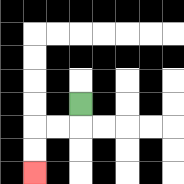{'start': '[3, 4]', 'end': '[1, 7]', 'path_directions': 'D,L,L,D,D', 'path_coordinates': '[[3, 4], [3, 5], [2, 5], [1, 5], [1, 6], [1, 7]]'}